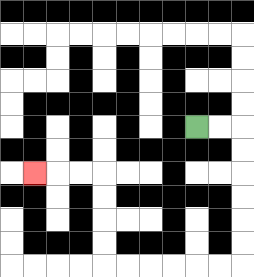{'start': '[8, 5]', 'end': '[1, 7]', 'path_directions': 'R,R,D,D,D,D,D,D,L,L,L,L,L,L,U,U,U,U,L,L,L', 'path_coordinates': '[[8, 5], [9, 5], [10, 5], [10, 6], [10, 7], [10, 8], [10, 9], [10, 10], [10, 11], [9, 11], [8, 11], [7, 11], [6, 11], [5, 11], [4, 11], [4, 10], [4, 9], [4, 8], [4, 7], [3, 7], [2, 7], [1, 7]]'}